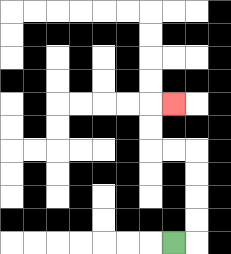{'start': '[7, 10]', 'end': '[7, 4]', 'path_directions': 'R,U,U,U,U,L,L,U,U,R', 'path_coordinates': '[[7, 10], [8, 10], [8, 9], [8, 8], [8, 7], [8, 6], [7, 6], [6, 6], [6, 5], [6, 4], [7, 4]]'}